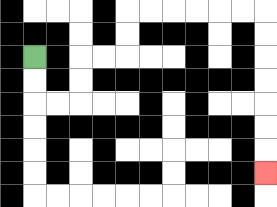{'start': '[1, 2]', 'end': '[11, 7]', 'path_directions': 'D,D,R,R,U,U,R,R,U,U,R,R,R,R,R,R,D,D,D,D,D,D,D', 'path_coordinates': '[[1, 2], [1, 3], [1, 4], [2, 4], [3, 4], [3, 3], [3, 2], [4, 2], [5, 2], [5, 1], [5, 0], [6, 0], [7, 0], [8, 0], [9, 0], [10, 0], [11, 0], [11, 1], [11, 2], [11, 3], [11, 4], [11, 5], [11, 6], [11, 7]]'}